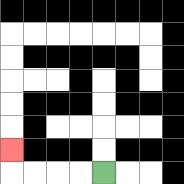{'start': '[4, 7]', 'end': '[0, 6]', 'path_directions': 'L,L,L,L,U', 'path_coordinates': '[[4, 7], [3, 7], [2, 7], [1, 7], [0, 7], [0, 6]]'}